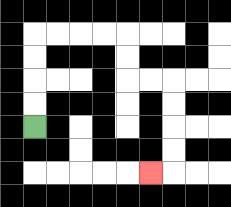{'start': '[1, 5]', 'end': '[6, 7]', 'path_directions': 'U,U,U,U,R,R,R,R,D,D,R,R,D,D,D,D,L', 'path_coordinates': '[[1, 5], [1, 4], [1, 3], [1, 2], [1, 1], [2, 1], [3, 1], [4, 1], [5, 1], [5, 2], [5, 3], [6, 3], [7, 3], [7, 4], [7, 5], [7, 6], [7, 7], [6, 7]]'}